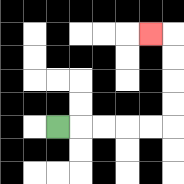{'start': '[2, 5]', 'end': '[6, 1]', 'path_directions': 'R,R,R,R,R,U,U,U,U,L', 'path_coordinates': '[[2, 5], [3, 5], [4, 5], [5, 5], [6, 5], [7, 5], [7, 4], [7, 3], [7, 2], [7, 1], [6, 1]]'}